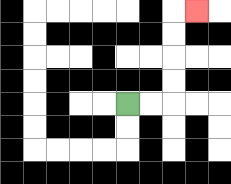{'start': '[5, 4]', 'end': '[8, 0]', 'path_directions': 'R,R,U,U,U,U,R', 'path_coordinates': '[[5, 4], [6, 4], [7, 4], [7, 3], [7, 2], [7, 1], [7, 0], [8, 0]]'}